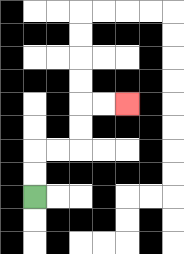{'start': '[1, 8]', 'end': '[5, 4]', 'path_directions': 'U,U,R,R,U,U,R,R', 'path_coordinates': '[[1, 8], [1, 7], [1, 6], [2, 6], [3, 6], [3, 5], [3, 4], [4, 4], [5, 4]]'}